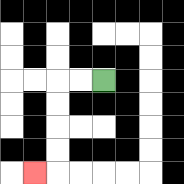{'start': '[4, 3]', 'end': '[1, 7]', 'path_directions': 'L,L,D,D,D,D,L', 'path_coordinates': '[[4, 3], [3, 3], [2, 3], [2, 4], [2, 5], [2, 6], [2, 7], [1, 7]]'}